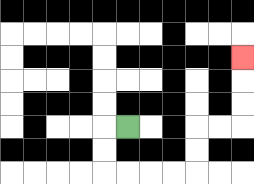{'start': '[5, 5]', 'end': '[10, 2]', 'path_directions': 'L,D,D,R,R,R,R,U,U,R,R,U,U,U', 'path_coordinates': '[[5, 5], [4, 5], [4, 6], [4, 7], [5, 7], [6, 7], [7, 7], [8, 7], [8, 6], [8, 5], [9, 5], [10, 5], [10, 4], [10, 3], [10, 2]]'}